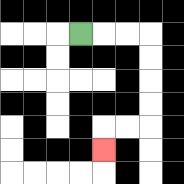{'start': '[3, 1]', 'end': '[4, 6]', 'path_directions': 'R,R,R,D,D,D,D,L,L,D', 'path_coordinates': '[[3, 1], [4, 1], [5, 1], [6, 1], [6, 2], [6, 3], [6, 4], [6, 5], [5, 5], [4, 5], [4, 6]]'}